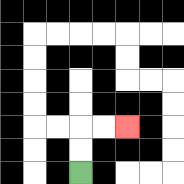{'start': '[3, 7]', 'end': '[5, 5]', 'path_directions': 'U,U,R,R', 'path_coordinates': '[[3, 7], [3, 6], [3, 5], [4, 5], [5, 5]]'}